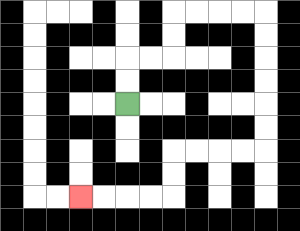{'start': '[5, 4]', 'end': '[3, 8]', 'path_directions': 'U,U,R,R,U,U,R,R,R,R,D,D,D,D,D,D,L,L,L,L,D,D,L,L,L,L', 'path_coordinates': '[[5, 4], [5, 3], [5, 2], [6, 2], [7, 2], [7, 1], [7, 0], [8, 0], [9, 0], [10, 0], [11, 0], [11, 1], [11, 2], [11, 3], [11, 4], [11, 5], [11, 6], [10, 6], [9, 6], [8, 6], [7, 6], [7, 7], [7, 8], [6, 8], [5, 8], [4, 8], [3, 8]]'}